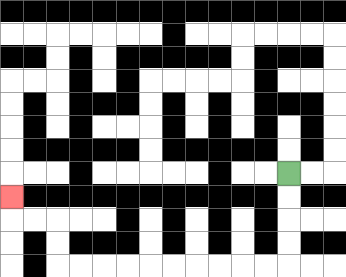{'start': '[12, 7]', 'end': '[0, 8]', 'path_directions': 'D,D,D,D,L,L,L,L,L,L,L,L,L,L,U,U,L,L,U', 'path_coordinates': '[[12, 7], [12, 8], [12, 9], [12, 10], [12, 11], [11, 11], [10, 11], [9, 11], [8, 11], [7, 11], [6, 11], [5, 11], [4, 11], [3, 11], [2, 11], [2, 10], [2, 9], [1, 9], [0, 9], [0, 8]]'}